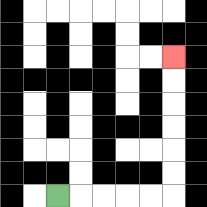{'start': '[2, 8]', 'end': '[7, 2]', 'path_directions': 'R,R,R,R,R,U,U,U,U,U,U', 'path_coordinates': '[[2, 8], [3, 8], [4, 8], [5, 8], [6, 8], [7, 8], [7, 7], [7, 6], [7, 5], [7, 4], [7, 3], [7, 2]]'}